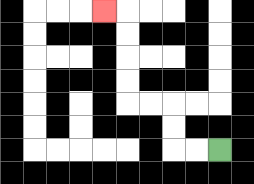{'start': '[9, 6]', 'end': '[4, 0]', 'path_directions': 'L,L,U,U,L,L,U,U,U,U,L', 'path_coordinates': '[[9, 6], [8, 6], [7, 6], [7, 5], [7, 4], [6, 4], [5, 4], [5, 3], [5, 2], [5, 1], [5, 0], [4, 0]]'}